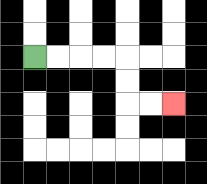{'start': '[1, 2]', 'end': '[7, 4]', 'path_directions': 'R,R,R,R,D,D,R,R', 'path_coordinates': '[[1, 2], [2, 2], [3, 2], [4, 2], [5, 2], [5, 3], [5, 4], [6, 4], [7, 4]]'}